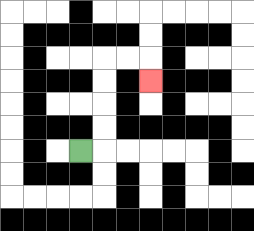{'start': '[3, 6]', 'end': '[6, 3]', 'path_directions': 'R,U,U,U,U,R,R,D', 'path_coordinates': '[[3, 6], [4, 6], [4, 5], [4, 4], [4, 3], [4, 2], [5, 2], [6, 2], [6, 3]]'}